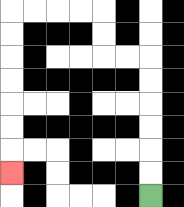{'start': '[6, 8]', 'end': '[0, 7]', 'path_directions': 'U,U,U,U,U,U,L,L,U,U,L,L,L,L,D,D,D,D,D,D,D', 'path_coordinates': '[[6, 8], [6, 7], [6, 6], [6, 5], [6, 4], [6, 3], [6, 2], [5, 2], [4, 2], [4, 1], [4, 0], [3, 0], [2, 0], [1, 0], [0, 0], [0, 1], [0, 2], [0, 3], [0, 4], [0, 5], [0, 6], [0, 7]]'}